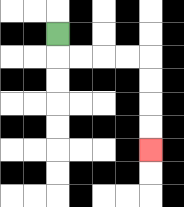{'start': '[2, 1]', 'end': '[6, 6]', 'path_directions': 'D,R,R,R,R,D,D,D,D', 'path_coordinates': '[[2, 1], [2, 2], [3, 2], [4, 2], [5, 2], [6, 2], [6, 3], [6, 4], [6, 5], [6, 6]]'}